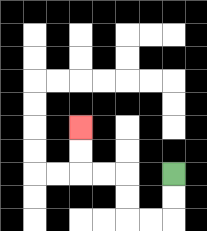{'start': '[7, 7]', 'end': '[3, 5]', 'path_directions': 'D,D,L,L,U,U,L,L,U,U', 'path_coordinates': '[[7, 7], [7, 8], [7, 9], [6, 9], [5, 9], [5, 8], [5, 7], [4, 7], [3, 7], [3, 6], [3, 5]]'}